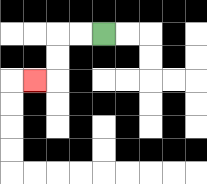{'start': '[4, 1]', 'end': '[1, 3]', 'path_directions': 'L,L,D,D,L', 'path_coordinates': '[[4, 1], [3, 1], [2, 1], [2, 2], [2, 3], [1, 3]]'}